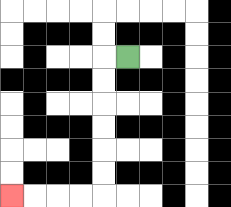{'start': '[5, 2]', 'end': '[0, 8]', 'path_directions': 'L,D,D,D,D,D,D,L,L,L,L', 'path_coordinates': '[[5, 2], [4, 2], [4, 3], [4, 4], [4, 5], [4, 6], [4, 7], [4, 8], [3, 8], [2, 8], [1, 8], [0, 8]]'}